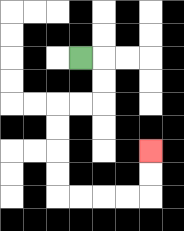{'start': '[3, 2]', 'end': '[6, 6]', 'path_directions': 'R,D,D,L,L,D,D,D,D,R,R,R,R,U,U', 'path_coordinates': '[[3, 2], [4, 2], [4, 3], [4, 4], [3, 4], [2, 4], [2, 5], [2, 6], [2, 7], [2, 8], [3, 8], [4, 8], [5, 8], [6, 8], [6, 7], [6, 6]]'}